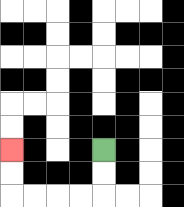{'start': '[4, 6]', 'end': '[0, 6]', 'path_directions': 'D,D,L,L,L,L,U,U', 'path_coordinates': '[[4, 6], [4, 7], [4, 8], [3, 8], [2, 8], [1, 8], [0, 8], [0, 7], [0, 6]]'}